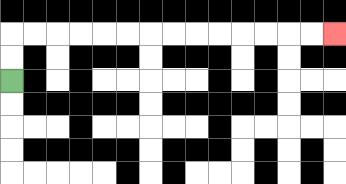{'start': '[0, 3]', 'end': '[14, 1]', 'path_directions': 'U,U,R,R,R,R,R,R,R,R,R,R,R,R,R,R', 'path_coordinates': '[[0, 3], [0, 2], [0, 1], [1, 1], [2, 1], [3, 1], [4, 1], [5, 1], [6, 1], [7, 1], [8, 1], [9, 1], [10, 1], [11, 1], [12, 1], [13, 1], [14, 1]]'}